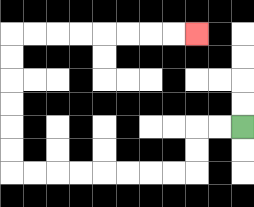{'start': '[10, 5]', 'end': '[8, 1]', 'path_directions': 'L,L,D,D,L,L,L,L,L,L,L,L,U,U,U,U,U,U,R,R,R,R,R,R,R,R', 'path_coordinates': '[[10, 5], [9, 5], [8, 5], [8, 6], [8, 7], [7, 7], [6, 7], [5, 7], [4, 7], [3, 7], [2, 7], [1, 7], [0, 7], [0, 6], [0, 5], [0, 4], [0, 3], [0, 2], [0, 1], [1, 1], [2, 1], [3, 1], [4, 1], [5, 1], [6, 1], [7, 1], [8, 1]]'}